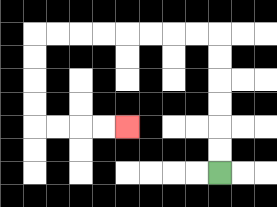{'start': '[9, 7]', 'end': '[5, 5]', 'path_directions': 'U,U,U,U,U,U,L,L,L,L,L,L,L,L,D,D,D,D,R,R,R,R', 'path_coordinates': '[[9, 7], [9, 6], [9, 5], [9, 4], [9, 3], [9, 2], [9, 1], [8, 1], [7, 1], [6, 1], [5, 1], [4, 1], [3, 1], [2, 1], [1, 1], [1, 2], [1, 3], [1, 4], [1, 5], [2, 5], [3, 5], [4, 5], [5, 5]]'}